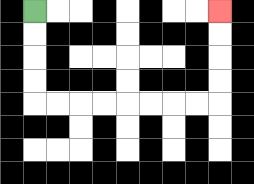{'start': '[1, 0]', 'end': '[9, 0]', 'path_directions': 'D,D,D,D,R,R,R,R,R,R,R,R,U,U,U,U', 'path_coordinates': '[[1, 0], [1, 1], [1, 2], [1, 3], [1, 4], [2, 4], [3, 4], [4, 4], [5, 4], [6, 4], [7, 4], [8, 4], [9, 4], [9, 3], [9, 2], [9, 1], [9, 0]]'}